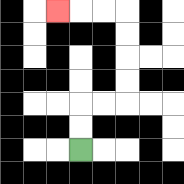{'start': '[3, 6]', 'end': '[2, 0]', 'path_directions': 'U,U,R,R,U,U,U,U,L,L,L', 'path_coordinates': '[[3, 6], [3, 5], [3, 4], [4, 4], [5, 4], [5, 3], [5, 2], [5, 1], [5, 0], [4, 0], [3, 0], [2, 0]]'}